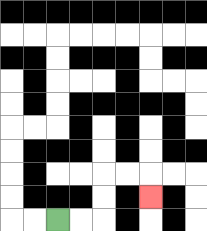{'start': '[2, 9]', 'end': '[6, 8]', 'path_directions': 'R,R,U,U,R,R,D', 'path_coordinates': '[[2, 9], [3, 9], [4, 9], [4, 8], [4, 7], [5, 7], [6, 7], [6, 8]]'}